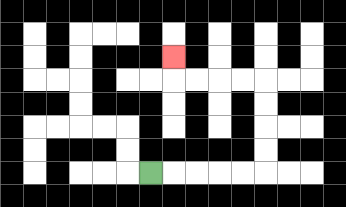{'start': '[6, 7]', 'end': '[7, 2]', 'path_directions': 'R,R,R,R,R,U,U,U,U,L,L,L,L,U', 'path_coordinates': '[[6, 7], [7, 7], [8, 7], [9, 7], [10, 7], [11, 7], [11, 6], [11, 5], [11, 4], [11, 3], [10, 3], [9, 3], [8, 3], [7, 3], [7, 2]]'}